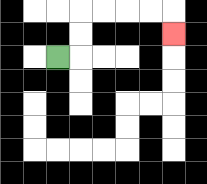{'start': '[2, 2]', 'end': '[7, 1]', 'path_directions': 'R,U,U,R,R,R,R,D', 'path_coordinates': '[[2, 2], [3, 2], [3, 1], [3, 0], [4, 0], [5, 0], [6, 0], [7, 0], [7, 1]]'}